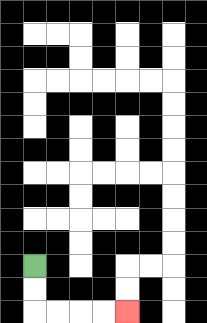{'start': '[1, 11]', 'end': '[5, 13]', 'path_directions': 'D,D,R,R,R,R', 'path_coordinates': '[[1, 11], [1, 12], [1, 13], [2, 13], [3, 13], [4, 13], [5, 13]]'}